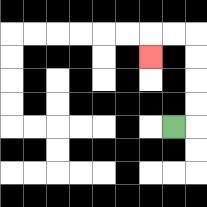{'start': '[7, 5]', 'end': '[6, 2]', 'path_directions': 'R,U,U,U,U,L,L,D', 'path_coordinates': '[[7, 5], [8, 5], [8, 4], [8, 3], [8, 2], [8, 1], [7, 1], [6, 1], [6, 2]]'}